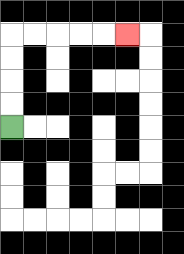{'start': '[0, 5]', 'end': '[5, 1]', 'path_directions': 'U,U,U,U,R,R,R,R,R', 'path_coordinates': '[[0, 5], [0, 4], [0, 3], [0, 2], [0, 1], [1, 1], [2, 1], [3, 1], [4, 1], [5, 1]]'}